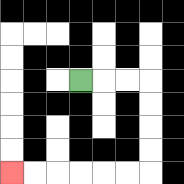{'start': '[3, 3]', 'end': '[0, 7]', 'path_directions': 'R,R,R,D,D,D,D,L,L,L,L,L,L', 'path_coordinates': '[[3, 3], [4, 3], [5, 3], [6, 3], [6, 4], [6, 5], [6, 6], [6, 7], [5, 7], [4, 7], [3, 7], [2, 7], [1, 7], [0, 7]]'}